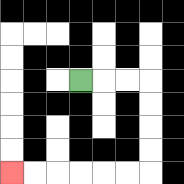{'start': '[3, 3]', 'end': '[0, 7]', 'path_directions': 'R,R,R,D,D,D,D,L,L,L,L,L,L', 'path_coordinates': '[[3, 3], [4, 3], [5, 3], [6, 3], [6, 4], [6, 5], [6, 6], [6, 7], [5, 7], [4, 7], [3, 7], [2, 7], [1, 7], [0, 7]]'}